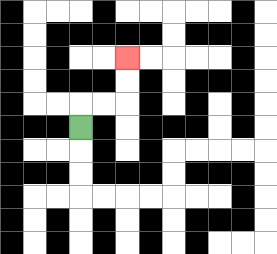{'start': '[3, 5]', 'end': '[5, 2]', 'path_directions': 'U,R,R,U,U', 'path_coordinates': '[[3, 5], [3, 4], [4, 4], [5, 4], [5, 3], [5, 2]]'}